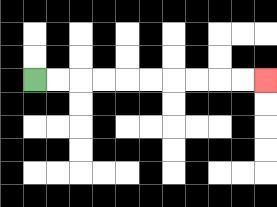{'start': '[1, 3]', 'end': '[11, 3]', 'path_directions': 'R,R,R,R,R,R,R,R,R,R', 'path_coordinates': '[[1, 3], [2, 3], [3, 3], [4, 3], [5, 3], [6, 3], [7, 3], [8, 3], [9, 3], [10, 3], [11, 3]]'}